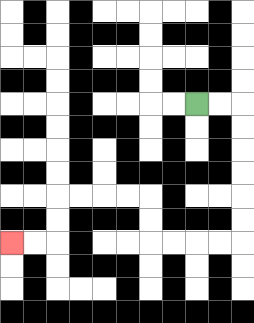{'start': '[8, 4]', 'end': '[0, 10]', 'path_directions': 'R,R,D,D,D,D,D,D,L,L,L,L,U,U,L,L,L,L,D,D,L,L', 'path_coordinates': '[[8, 4], [9, 4], [10, 4], [10, 5], [10, 6], [10, 7], [10, 8], [10, 9], [10, 10], [9, 10], [8, 10], [7, 10], [6, 10], [6, 9], [6, 8], [5, 8], [4, 8], [3, 8], [2, 8], [2, 9], [2, 10], [1, 10], [0, 10]]'}